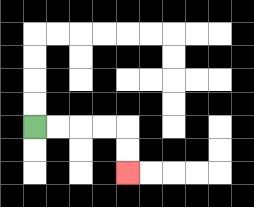{'start': '[1, 5]', 'end': '[5, 7]', 'path_directions': 'R,R,R,R,D,D', 'path_coordinates': '[[1, 5], [2, 5], [3, 5], [4, 5], [5, 5], [5, 6], [5, 7]]'}